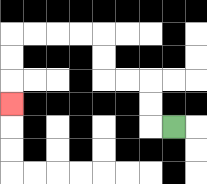{'start': '[7, 5]', 'end': '[0, 4]', 'path_directions': 'L,U,U,L,L,U,U,L,L,L,L,D,D,D', 'path_coordinates': '[[7, 5], [6, 5], [6, 4], [6, 3], [5, 3], [4, 3], [4, 2], [4, 1], [3, 1], [2, 1], [1, 1], [0, 1], [0, 2], [0, 3], [0, 4]]'}